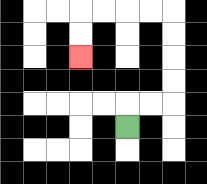{'start': '[5, 5]', 'end': '[3, 2]', 'path_directions': 'U,R,R,U,U,U,U,L,L,L,L,D,D', 'path_coordinates': '[[5, 5], [5, 4], [6, 4], [7, 4], [7, 3], [7, 2], [7, 1], [7, 0], [6, 0], [5, 0], [4, 0], [3, 0], [3, 1], [3, 2]]'}